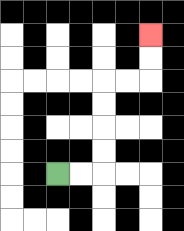{'start': '[2, 7]', 'end': '[6, 1]', 'path_directions': 'R,R,U,U,U,U,R,R,U,U', 'path_coordinates': '[[2, 7], [3, 7], [4, 7], [4, 6], [4, 5], [4, 4], [4, 3], [5, 3], [6, 3], [6, 2], [6, 1]]'}